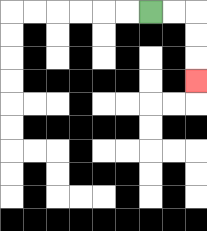{'start': '[6, 0]', 'end': '[8, 3]', 'path_directions': 'R,R,D,D,D', 'path_coordinates': '[[6, 0], [7, 0], [8, 0], [8, 1], [8, 2], [8, 3]]'}